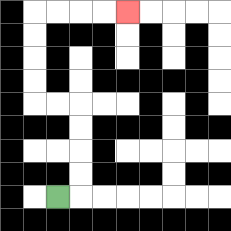{'start': '[2, 8]', 'end': '[5, 0]', 'path_directions': 'R,U,U,U,U,L,L,U,U,U,U,R,R,R,R', 'path_coordinates': '[[2, 8], [3, 8], [3, 7], [3, 6], [3, 5], [3, 4], [2, 4], [1, 4], [1, 3], [1, 2], [1, 1], [1, 0], [2, 0], [3, 0], [4, 0], [5, 0]]'}